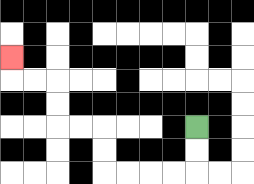{'start': '[8, 5]', 'end': '[0, 2]', 'path_directions': 'D,D,L,L,L,L,U,U,L,L,U,U,L,L,U', 'path_coordinates': '[[8, 5], [8, 6], [8, 7], [7, 7], [6, 7], [5, 7], [4, 7], [4, 6], [4, 5], [3, 5], [2, 5], [2, 4], [2, 3], [1, 3], [0, 3], [0, 2]]'}